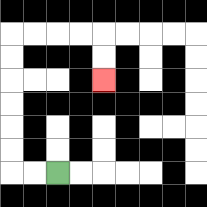{'start': '[2, 7]', 'end': '[4, 3]', 'path_directions': 'L,L,U,U,U,U,U,U,R,R,R,R,D,D', 'path_coordinates': '[[2, 7], [1, 7], [0, 7], [0, 6], [0, 5], [0, 4], [0, 3], [0, 2], [0, 1], [1, 1], [2, 1], [3, 1], [4, 1], [4, 2], [4, 3]]'}